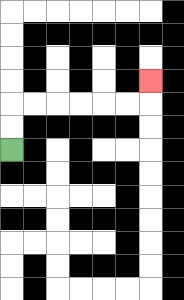{'start': '[0, 6]', 'end': '[6, 3]', 'path_directions': 'U,U,R,R,R,R,R,R,U', 'path_coordinates': '[[0, 6], [0, 5], [0, 4], [1, 4], [2, 4], [3, 4], [4, 4], [5, 4], [6, 4], [6, 3]]'}